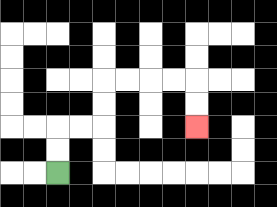{'start': '[2, 7]', 'end': '[8, 5]', 'path_directions': 'U,U,R,R,U,U,R,R,R,R,D,D', 'path_coordinates': '[[2, 7], [2, 6], [2, 5], [3, 5], [4, 5], [4, 4], [4, 3], [5, 3], [6, 3], [7, 3], [8, 3], [8, 4], [8, 5]]'}